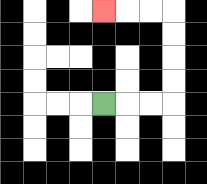{'start': '[4, 4]', 'end': '[4, 0]', 'path_directions': 'R,R,R,U,U,U,U,L,L,L', 'path_coordinates': '[[4, 4], [5, 4], [6, 4], [7, 4], [7, 3], [7, 2], [7, 1], [7, 0], [6, 0], [5, 0], [4, 0]]'}